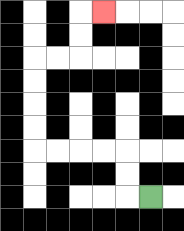{'start': '[6, 8]', 'end': '[4, 0]', 'path_directions': 'L,U,U,L,L,L,L,U,U,U,U,R,R,U,U,R', 'path_coordinates': '[[6, 8], [5, 8], [5, 7], [5, 6], [4, 6], [3, 6], [2, 6], [1, 6], [1, 5], [1, 4], [1, 3], [1, 2], [2, 2], [3, 2], [3, 1], [3, 0], [4, 0]]'}